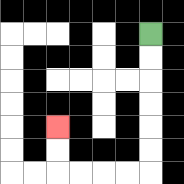{'start': '[6, 1]', 'end': '[2, 5]', 'path_directions': 'D,D,D,D,D,D,L,L,L,L,U,U', 'path_coordinates': '[[6, 1], [6, 2], [6, 3], [6, 4], [6, 5], [6, 6], [6, 7], [5, 7], [4, 7], [3, 7], [2, 7], [2, 6], [2, 5]]'}